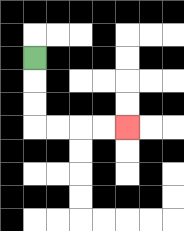{'start': '[1, 2]', 'end': '[5, 5]', 'path_directions': 'D,D,D,R,R,R,R', 'path_coordinates': '[[1, 2], [1, 3], [1, 4], [1, 5], [2, 5], [3, 5], [4, 5], [5, 5]]'}